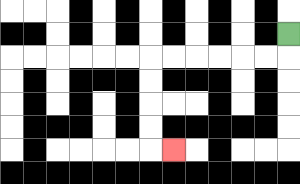{'start': '[12, 1]', 'end': '[7, 6]', 'path_directions': 'D,L,L,L,L,L,L,D,D,D,D,R', 'path_coordinates': '[[12, 1], [12, 2], [11, 2], [10, 2], [9, 2], [8, 2], [7, 2], [6, 2], [6, 3], [6, 4], [6, 5], [6, 6], [7, 6]]'}